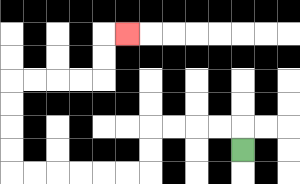{'start': '[10, 6]', 'end': '[5, 1]', 'path_directions': 'U,L,L,L,L,D,D,L,L,L,L,L,L,U,U,U,U,R,R,R,R,U,U,R', 'path_coordinates': '[[10, 6], [10, 5], [9, 5], [8, 5], [7, 5], [6, 5], [6, 6], [6, 7], [5, 7], [4, 7], [3, 7], [2, 7], [1, 7], [0, 7], [0, 6], [0, 5], [0, 4], [0, 3], [1, 3], [2, 3], [3, 3], [4, 3], [4, 2], [4, 1], [5, 1]]'}